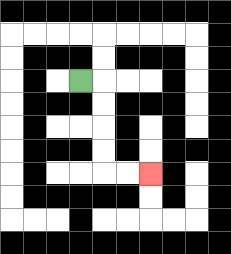{'start': '[3, 3]', 'end': '[6, 7]', 'path_directions': 'R,D,D,D,D,R,R', 'path_coordinates': '[[3, 3], [4, 3], [4, 4], [4, 5], [4, 6], [4, 7], [5, 7], [6, 7]]'}